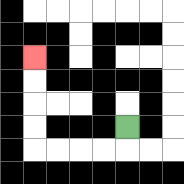{'start': '[5, 5]', 'end': '[1, 2]', 'path_directions': 'D,L,L,L,L,U,U,U,U', 'path_coordinates': '[[5, 5], [5, 6], [4, 6], [3, 6], [2, 6], [1, 6], [1, 5], [1, 4], [1, 3], [1, 2]]'}